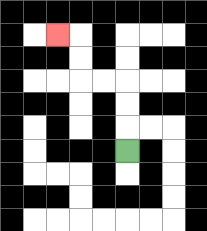{'start': '[5, 6]', 'end': '[2, 1]', 'path_directions': 'U,U,U,L,L,U,U,L', 'path_coordinates': '[[5, 6], [5, 5], [5, 4], [5, 3], [4, 3], [3, 3], [3, 2], [3, 1], [2, 1]]'}